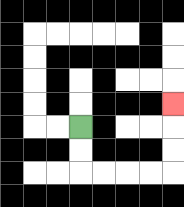{'start': '[3, 5]', 'end': '[7, 4]', 'path_directions': 'D,D,R,R,R,R,U,U,U', 'path_coordinates': '[[3, 5], [3, 6], [3, 7], [4, 7], [5, 7], [6, 7], [7, 7], [7, 6], [7, 5], [7, 4]]'}